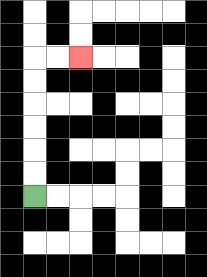{'start': '[1, 8]', 'end': '[3, 2]', 'path_directions': 'U,U,U,U,U,U,R,R', 'path_coordinates': '[[1, 8], [1, 7], [1, 6], [1, 5], [1, 4], [1, 3], [1, 2], [2, 2], [3, 2]]'}